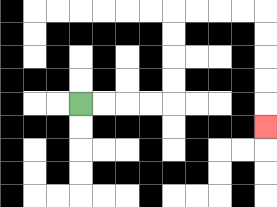{'start': '[3, 4]', 'end': '[11, 5]', 'path_directions': 'R,R,R,R,U,U,U,U,R,R,R,R,D,D,D,D,D', 'path_coordinates': '[[3, 4], [4, 4], [5, 4], [6, 4], [7, 4], [7, 3], [7, 2], [7, 1], [7, 0], [8, 0], [9, 0], [10, 0], [11, 0], [11, 1], [11, 2], [11, 3], [11, 4], [11, 5]]'}